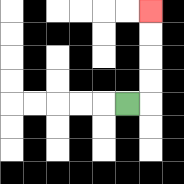{'start': '[5, 4]', 'end': '[6, 0]', 'path_directions': 'R,U,U,U,U', 'path_coordinates': '[[5, 4], [6, 4], [6, 3], [6, 2], [6, 1], [6, 0]]'}